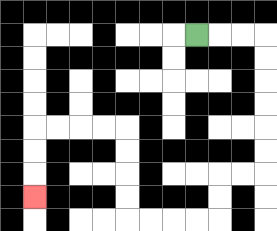{'start': '[8, 1]', 'end': '[1, 8]', 'path_directions': 'R,R,R,D,D,D,D,D,D,L,L,D,D,L,L,L,L,U,U,U,U,L,L,L,L,D,D,D', 'path_coordinates': '[[8, 1], [9, 1], [10, 1], [11, 1], [11, 2], [11, 3], [11, 4], [11, 5], [11, 6], [11, 7], [10, 7], [9, 7], [9, 8], [9, 9], [8, 9], [7, 9], [6, 9], [5, 9], [5, 8], [5, 7], [5, 6], [5, 5], [4, 5], [3, 5], [2, 5], [1, 5], [1, 6], [1, 7], [1, 8]]'}